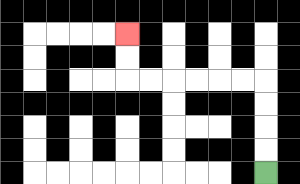{'start': '[11, 7]', 'end': '[5, 1]', 'path_directions': 'U,U,U,U,L,L,L,L,L,L,U,U', 'path_coordinates': '[[11, 7], [11, 6], [11, 5], [11, 4], [11, 3], [10, 3], [9, 3], [8, 3], [7, 3], [6, 3], [5, 3], [5, 2], [5, 1]]'}